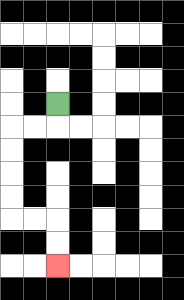{'start': '[2, 4]', 'end': '[2, 11]', 'path_directions': 'D,L,L,D,D,D,D,R,R,D,D', 'path_coordinates': '[[2, 4], [2, 5], [1, 5], [0, 5], [0, 6], [0, 7], [0, 8], [0, 9], [1, 9], [2, 9], [2, 10], [2, 11]]'}